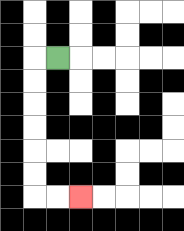{'start': '[2, 2]', 'end': '[3, 8]', 'path_directions': 'L,D,D,D,D,D,D,R,R', 'path_coordinates': '[[2, 2], [1, 2], [1, 3], [1, 4], [1, 5], [1, 6], [1, 7], [1, 8], [2, 8], [3, 8]]'}